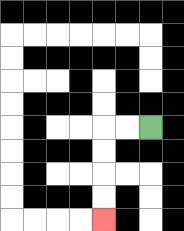{'start': '[6, 5]', 'end': '[4, 9]', 'path_directions': 'L,L,D,D,D,D', 'path_coordinates': '[[6, 5], [5, 5], [4, 5], [4, 6], [4, 7], [4, 8], [4, 9]]'}